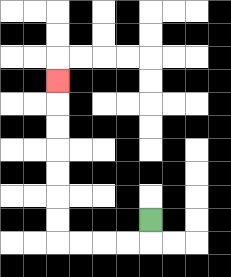{'start': '[6, 9]', 'end': '[2, 3]', 'path_directions': 'D,L,L,L,L,U,U,U,U,U,U,U', 'path_coordinates': '[[6, 9], [6, 10], [5, 10], [4, 10], [3, 10], [2, 10], [2, 9], [2, 8], [2, 7], [2, 6], [2, 5], [2, 4], [2, 3]]'}